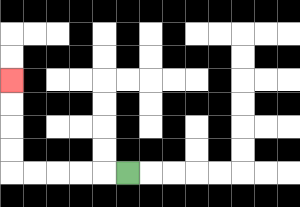{'start': '[5, 7]', 'end': '[0, 3]', 'path_directions': 'L,L,L,L,L,U,U,U,U', 'path_coordinates': '[[5, 7], [4, 7], [3, 7], [2, 7], [1, 7], [0, 7], [0, 6], [0, 5], [0, 4], [0, 3]]'}